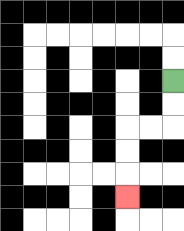{'start': '[7, 3]', 'end': '[5, 8]', 'path_directions': 'D,D,L,L,D,D,D', 'path_coordinates': '[[7, 3], [7, 4], [7, 5], [6, 5], [5, 5], [5, 6], [5, 7], [5, 8]]'}